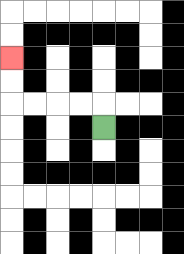{'start': '[4, 5]', 'end': '[0, 2]', 'path_directions': 'U,L,L,L,L,U,U', 'path_coordinates': '[[4, 5], [4, 4], [3, 4], [2, 4], [1, 4], [0, 4], [0, 3], [0, 2]]'}